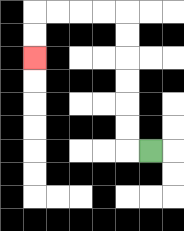{'start': '[6, 6]', 'end': '[1, 2]', 'path_directions': 'L,U,U,U,U,U,U,L,L,L,L,D,D', 'path_coordinates': '[[6, 6], [5, 6], [5, 5], [5, 4], [5, 3], [5, 2], [5, 1], [5, 0], [4, 0], [3, 0], [2, 0], [1, 0], [1, 1], [1, 2]]'}